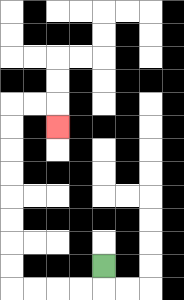{'start': '[4, 11]', 'end': '[2, 5]', 'path_directions': 'D,L,L,L,L,U,U,U,U,U,U,U,U,R,R,D', 'path_coordinates': '[[4, 11], [4, 12], [3, 12], [2, 12], [1, 12], [0, 12], [0, 11], [0, 10], [0, 9], [0, 8], [0, 7], [0, 6], [0, 5], [0, 4], [1, 4], [2, 4], [2, 5]]'}